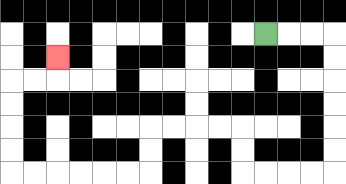{'start': '[11, 1]', 'end': '[2, 2]', 'path_directions': 'R,R,R,D,D,D,D,D,D,L,L,L,L,U,U,L,L,L,L,D,D,L,L,L,L,L,L,U,U,U,U,R,R,U', 'path_coordinates': '[[11, 1], [12, 1], [13, 1], [14, 1], [14, 2], [14, 3], [14, 4], [14, 5], [14, 6], [14, 7], [13, 7], [12, 7], [11, 7], [10, 7], [10, 6], [10, 5], [9, 5], [8, 5], [7, 5], [6, 5], [6, 6], [6, 7], [5, 7], [4, 7], [3, 7], [2, 7], [1, 7], [0, 7], [0, 6], [0, 5], [0, 4], [0, 3], [1, 3], [2, 3], [2, 2]]'}